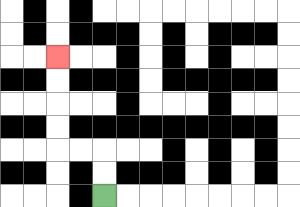{'start': '[4, 8]', 'end': '[2, 2]', 'path_directions': 'U,U,L,L,U,U,U,U', 'path_coordinates': '[[4, 8], [4, 7], [4, 6], [3, 6], [2, 6], [2, 5], [2, 4], [2, 3], [2, 2]]'}